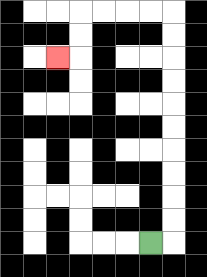{'start': '[6, 10]', 'end': '[2, 2]', 'path_directions': 'R,U,U,U,U,U,U,U,U,U,U,L,L,L,L,D,D,L', 'path_coordinates': '[[6, 10], [7, 10], [7, 9], [7, 8], [7, 7], [7, 6], [7, 5], [7, 4], [7, 3], [7, 2], [7, 1], [7, 0], [6, 0], [5, 0], [4, 0], [3, 0], [3, 1], [3, 2], [2, 2]]'}